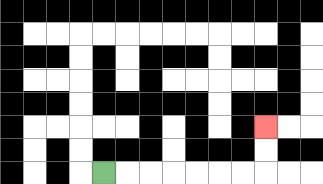{'start': '[4, 7]', 'end': '[11, 5]', 'path_directions': 'R,R,R,R,R,R,R,U,U', 'path_coordinates': '[[4, 7], [5, 7], [6, 7], [7, 7], [8, 7], [9, 7], [10, 7], [11, 7], [11, 6], [11, 5]]'}